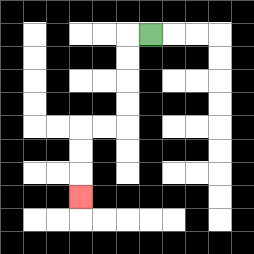{'start': '[6, 1]', 'end': '[3, 8]', 'path_directions': 'L,D,D,D,D,L,L,D,D,D', 'path_coordinates': '[[6, 1], [5, 1], [5, 2], [5, 3], [5, 4], [5, 5], [4, 5], [3, 5], [3, 6], [3, 7], [3, 8]]'}